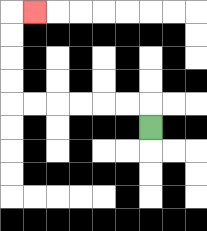{'start': '[6, 5]', 'end': '[1, 0]', 'path_directions': 'U,L,L,L,L,L,L,U,U,U,U,R', 'path_coordinates': '[[6, 5], [6, 4], [5, 4], [4, 4], [3, 4], [2, 4], [1, 4], [0, 4], [0, 3], [0, 2], [0, 1], [0, 0], [1, 0]]'}